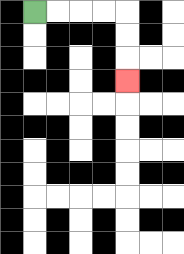{'start': '[1, 0]', 'end': '[5, 3]', 'path_directions': 'R,R,R,R,D,D,D', 'path_coordinates': '[[1, 0], [2, 0], [3, 0], [4, 0], [5, 0], [5, 1], [5, 2], [5, 3]]'}